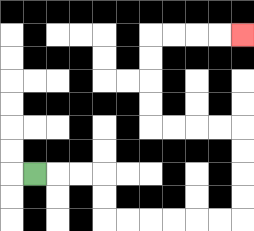{'start': '[1, 7]', 'end': '[10, 1]', 'path_directions': 'R,R,R,D,D,R,R,R,R,R,R,U,U,U,U,L,L,L,L,U,U,U,U,R,R,R,R', 'path_coordinates': '[[1, 7], [2, 7], [3, 7], [4, 7], [4, 8], [4, 9], [5, 9], [6, 9], [7, 9], [8, 9], [9, 9], [10, 9], [10, 8], [10, 7], [10, 6], [10, 5], [9, 5], [8, 5], [7, 5], [6, 5], [6, 4], [6, 3], [6, 2], [6, 1], [7, 1], [8, 1], [9, 1], [10, 1]]'}